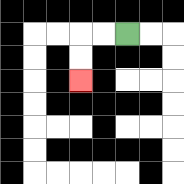{'start': '[5, 1]', 'end': '[3, 3]', 'path_directions': 'L,L,D,D', 'path_coordinates': '[[5, 1], [4, 1], [3, 1], [3, 2], [3, 3]]'}